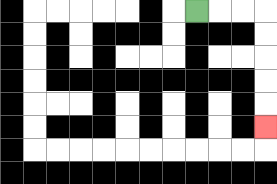{'start': '[8, 0]', 'end': '[11, 5]', 'path_directions': 'R,R,R,D,D,D,D,D', 'path_coordinates': '[[8, 0], [9, 0], [10, 0], [11, 0], [11, 1], [11, 2], [11, 3], [11, 4], [11, 5]]'}